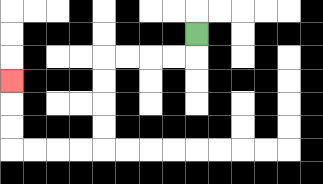{'start': '[8, 1]', 'end': '[0, 3]', 'path_directions': 'D,L,L,L,L,D,D,D,D,L,L,L,L,U,U,U', 'path_coordinates': '[[8, 1], [8, 2], [7, 2], [6, 2], [5, 2], [4, 2], [4, 3], [4, 4], [4, 5], [4, 6], [3, 6], [2, 6], [1, 6], [0, 6], [0, 5], [0, 4], [0, 3]]'}